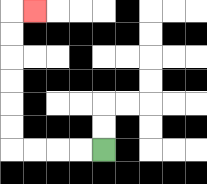{'start': '[4, 6]', 'end': '[1, 0]', 'path_directions': 'L,L,L,L,U,U,U,U,U,U,R', 'path_coordinates': '[[4, 6], [3, 6], [2, 6], [1, 6], [0, 6], [0, 5], [0, 4], [0, 3], [0, 2], [0, 1], [0, 0], [1, 0]]'}